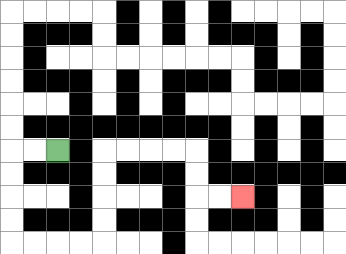{'start': '[2, 6]', 'end': '[10, 8]', 'path_directions': 'L,L,D,D,D,D,R,R,R,R,U,U,U,U,R,R,R,R,D,D,R,R', 'path_coordinates': '[[2, 6], [1, 6], [0, 6], [0, 7], [0, 8], [0, 9], [0, 10], [1, 10], [2, 10], [3, 10], [4, 10], [4, 9], [4, 8], [4, 7], [4, 6], [5, 6], [6, 6], [7, 6], [8, 6], [8, 7], [8, 8], [9, 8], [10, 8]]'}